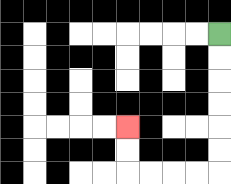{'start': '[9, 1]', 'end': '[5, 5]', 'path_directions': 'D,D,D,D,D,D,L,L,L,L,U,U', 'path_coordinates': '[[9, 1], [9, 2], [9, 3], [9, 4], [9, 5], [9, 6], [9, 7], [8, 7], [7, 7], [6, 7], [5, 7], [5, 6], [5, 5]]'}